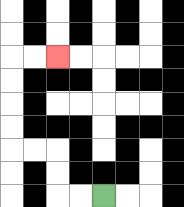{'start': '[4, 8]', 'end': '[2, 2]', 'path_directions': 'L,L,U,U,L,L,U,U,U,U,R,R', 'path_coordinates': '[[4, 8], [3, 8], [2, 8], [2, 7], [2, 6], [1, 6], [0, 6], [0, 5], [0, 4], [0, 3], [0, 2], [1, 2], [2, 2]]'}